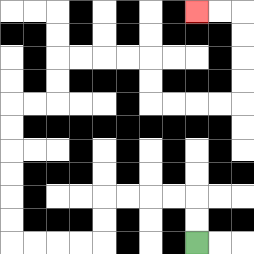{'start': '[8, 10]', 'end': '[8, 0]', 'path_directions': 'U,U,L,L,L,L,D,D,L,L,L,L,U,U,U,U,U,U,R,R,U,U,R,R,R,R,D,D,R,R,R,R,U,U,U,U,L,L', 'path_coordinates': '[[8, 10], [8, 9], [8, 8], [7, 8], [6, 8], [5, 8], [4, 8], [4, 9], [4, 10], [3, 10], [2, 10], [1, 10], [0, 10], [0, 9], [0, 8], [0, 7], [0, 6], [0, 5], [0, 4], [1, 4], [2, 4], [2, 3], [2, 2], [3, 2], [4, 2], [5, 2], [6, 2], [6, 3], [6, 4], [7, 4], [8, 4], [9, 4], [10, 4], [10, 3], [10, 2], [10, 1], [10, 0], [9, 0], [8, 0]]'}